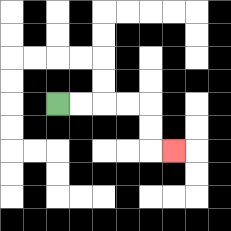{'start': '[2, 4]', 'end': '[7, 6]', 'path_directions': 'R,R,R,R,D,D,R', 'path_coordinates': '[[2, 4], [3, 4], [4, 4], [5, 4], [6, 4], [6, 5], [6, 6], [7, 6]]'}